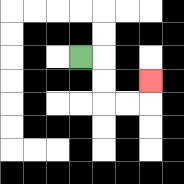{'start': '[3, 2]', 'end': '[6, 3]', 'path_directions': 'R,D,D,R,R,U', 'path_coordinates': '[[3, 2], [4, 2], [4, 3], [4, 4], [5, 4], [6, 4], [6, 3]]'}